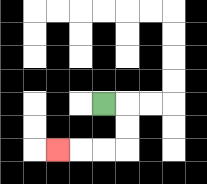{'start': '[4, 4]', 'end': '[2, 6]', 'path_directions': 'R,D,D,L,L,L', 'path_coordinates': '[[4, 4], [5, 4], [5, 5], [5, 6], [4, 6], [3, 6], [2, 6]]'}